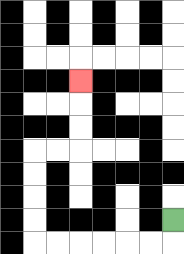{'start': '[7, 9]', 'end': '[3, 3]', 'path_directions': 'D,L,L,L,L,L,L,U,U,U,U,R,R,U,U,U', 'path_coordinates': '[[7, 9], [7, 10], [6, 10], [5, 10], [4, 10], [3, 10], [2, 10], [1, 10], [1, 9], [1, 8], [1, 7], [1, 6], [2, 6], [3, 6], [3, 5], [3, 4], [3, 3]]'}